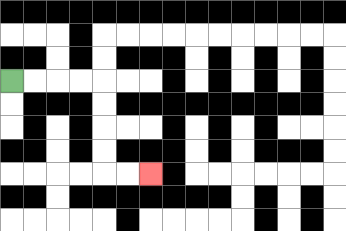{'start': '[0, 3]', 'end': '[6, 7]', 'path_directions': 'R,R,R,R,D,D,D,D,R,R', 'path_coordinates': '[[0, 3], [1, 3], [2, 3], [3, 3], [4, 3], [4, 4], [4, 5], [4, 6], [4, 7], [5, 7], [6, 7]]'}